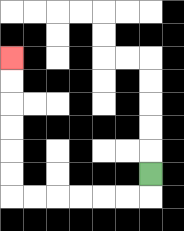{'start': '[6, 7]', 'end': '[0, 2]', 'path_directions': 'D,L,L,L,L,L,L,U,U,U,U,U,U', 'path_coordinates': '[[6, 7], [6, 8], [5, 8], [4, 8], [3, 8], [2, 8], [1, 8], [0, 8], [0, 7], [0, 6], [0, 5], [0, 4], [0, 3], [0, 2]]'}